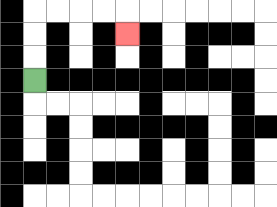{'start': '[1, 3]', 'end': '[5, 1]', 'path_directions': 'U,U,U,R,R,R,R,D', 'path_coordinates': '[[1, 3], [1, 2], [1, 1], [1, 0], [2, 0], [3, 0], [4, 0], [5, 0], [5, 1]]'}